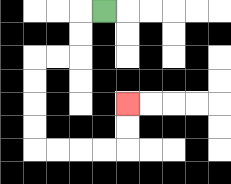{'start': '[4, 0]', 'end': '[5, 4]', 'path_directions': 'L,D,D,L,L,D,D,D,D,R,R,R,R,U,U', 'path_coordinates': '[[4, 0], [3, 0], [3, 1], [3, 2], [2, 2], [1, 2], [1, 3], [1, 4], [1, 5], [1, 6], [2, 6], [3, 6], [4, 6], [5, 6], [5, 5], [5, 4]]'}